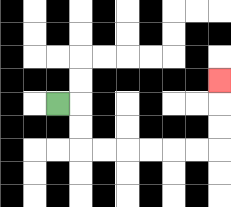{'start': '[2, 4]', 'end': '[9, 3]', 'path_directions': 'R,D,D,R,R,R,R,R,R,U,U,U', 'path_coordinates': '[[2, 4], [3, 4], [3, 5], [3, 6], [4, 6], [5, 6], [6, 6], [7, 6], [8, 6], [9, 6], [9, 5], [9, 4], [9, 3]]'}